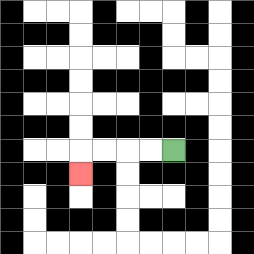{'start': '[7, 6]', 'end': '[3, 7]', 'path_directions': 'L,L,L,L,D', 'path_coordinates': '[[7, 6], [6, 6], [5, 6], [4, 6], [3, 6], [3, 7]]'}